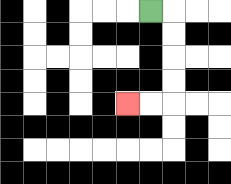{'start': '[6, 0]', 'end': '[5, 4]', 'path_directions': 'R,D,D,D,D,L,L', 'path_coordinates': '[[6, 0], [7, 0], [7, 1], [7, 2], [7, 3], [7, 4], [6, 4], [5, 4]]'}